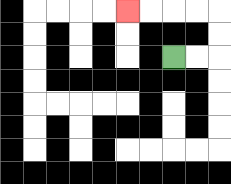{'start': '[7, 2]', 'end': '[5, 0]', 'path_directions': 'R,R,U,U,L,L,L,L', 'path_coordinates': '[[7, 2], [8, 2], [9, 2], [9, 1], [9, 0], [8, 0], [7, 0], [6, 0], [5, 0]]'}